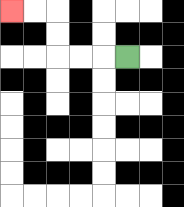{'start': '[5, 2]', 'end': '[0, 0]', 'path_directions': 'L,L,L,U,U,L,L', 'path_coordinates': '[[5, 2], [4, 2], [3, 2], [2, 2], [2, 1], [2, 0], [1, 0], [0, 0]]'}